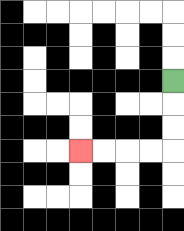{'start': '[7, 3]', 'end': '[3, 6]', 'path_directions': 'D,D,D,L,L,L,L', 'path_coordinates': '[[7, 3], [7, 4], [7, 5], [7, 6], [6, 6], [5, 6], [4, 6], [3, 6]]'}